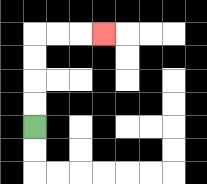{'start': '[1, 5]', 'end': '[4, 1]', 'path_directions': 'U,U,U,U,R,R,R', 'path_coordinates': '[[1, 5], [1, 4], [1, 3], [1, 2], [1, 1], [2, 1], [3, 1], [4, 1]]'}